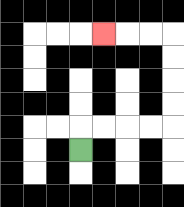{'start': '[3, 6]', 'end': '[4, 1]', 'path_directions': 'U,R,R,R,R,U,U,U,U,L,L,L', 'path_coordinates': '[[3, 6], [3, 5], [4, 5], [5, 5], [6, 5], [7, 5], [7, 4], [7, 3], [7, 2], [7, 1], [6, 1], [5, 1], [4, 1]]'}